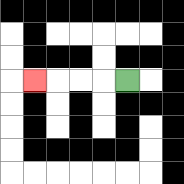{'start': '[5, 3]', 'end': '[1, 3]', 'path_directions': 'L,L,L,L', 'path_coordinates': '[[5, 3], [4, 3], [3, 3], [2, 3], [1, 3]]'}